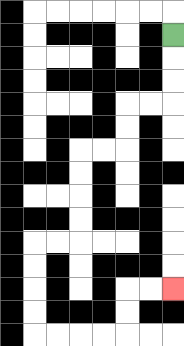{'start': '[7, 1]', 'end': '[7, 12]', 'path_directions': 'D,D,D,L,L,D,D,L,L,D,D,D,D,L,L,D,D,D,D,R,R,R,R,U,U,R,R', 'path_coordinates': '[[7, 1], [7, 2], [7, 3], [7, 4], [6, 4], [5, 4], [5, 5], [5, 6], [4, 6], [3, 6], [3, 7], [3, 8], [3, 9], [3, 10], [2, 10], [1, 10], [1, 11], [1, 12], [1, 13], [1, 14], [2, 14], [3, 14], [4, 14], [5, 14], [5, 13], [5, 12], [6, 12], [7, 12]]'}